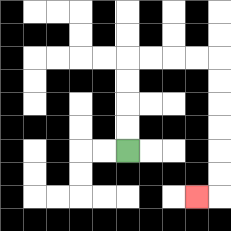{'start': '[5, 6]', 'end': '[8, 8]', 'path_directions': 'U,U,U,U,R,R,R,R,D,D,D,D,D,D,L', 'path_coordinates': '[[5, 6], [5, 5], [5, 4], [5, 3], [5, 2], [6, 2], [7, 2], [8, 2], [9, 2], [9, 3], [9, 4], [9, 5], [9, 6], [9, 7], [9, 8], [8, 8]]'}